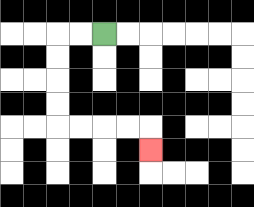{'start': '[4, 1]', 'end': '[6, 6]', 'path_directions': 'L,L,D,D,D,D,R,R,R,R,D', 'path_coordinates': '[[4, 1], [3, 1], [2, 1], [2, 2], [2, 3], [2, 4], [2, 5], [3, 5], [4, 5], [5, 5], [6, 5], [6, 6]]'}